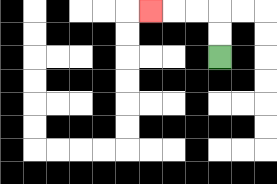{'start': '[9, 2]', 'end': '[6, 0]', 'path_directions': 'U,U,L,L,L', 'path_coordinates': '[[9, 2], [9, 1], [9, 0], [8, 0], [7, 0], [6, 0]]'}